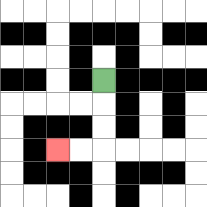{'start': '[4, 3]', 'end': '[2, 6]', 'path_directions': 'D,D,D,L,L', 'path_coordinates': '[[4, 3], [4, 4], [4, 5], [4, 6], [3, 6], [2, 6]]'}